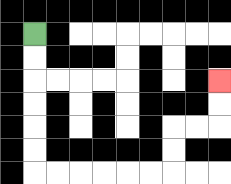{'start': '[1, 1]', 'end': '[9, 3]', 'path_directions': 'D,D,D,D,D,D,R,R,R,R,R,R,U,U,R,R,U,U', 'path_coordinates': '[[1, 1], [1, 2], [1, 3], [1, 4], [1, 5], [1, 6], [1, 7], [2, 7], [3, 7], [4, 7], [5, 7], [6, 7], [7, 7], [7, 6], [7, 5], [8, 5], [9, 5], [9, 4], [9, 3]]'}